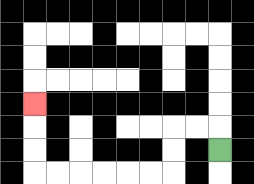{'start': '[9, 6]', 'end': '[1, 4]', 'path_directions': 'U,L,L,D,D,L,L,L,L,L,L,U,U,U', 'path_coordinates': '[[9, 6], [9, 5], [8, 5], [7, 5], [7, 6], [7, 7], [6, 7], [5, 7], [4, 7], [3, 7], [2, 7], [1, 7], [1, 6], [1, 5], [1, 4]]'}